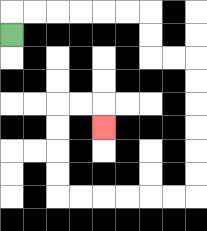{'start': '[0, 1]', 'end': '[4, 5]', 'path_directions': 'U,R,R,R,R,R,R,D,D,R,R,D,D,D,D,D,D,L,L,L,L,L,L,U,U,U,U,R,R,D', 'path_coordinates': '[[0, 1], [0, 0], [1, 0], [2, 0], [3, 0], [4, 0], [5, 0], [6, 0], [6, 1], [6, 2], [7, 2], [8, 2], [8, 3], [8, 4], [8, 5], [8, 6], [8, 7], [8, 8], [7, 8], [6, 8], [5, 8], [4, 8], [3, 8], [2, 8], [2, 7], [2, 6], [2, 5], [2, 4], [3, 4], [4, 4], [4, 5]]'}